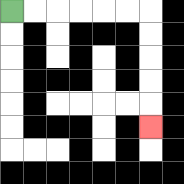{'start': '[0, 0]', 'end': '[6, 5]', 'path_directions': 'R,R,R,R,R,R,D,D,D,D,D', 'path_coordinates': '[[0, 0], [1, 0], [2, 0], [3, 0], [4, 0], [5, 0], [6, 0], [6, 1], [6, 2], [6, 3], [6, 4], [6, 5]]'}